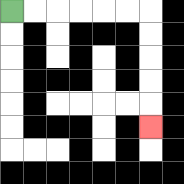{'start': '[0, 0]', 'end': '[6, 5]', 'path_directions': 'R,R,R,R,R,R,D,D,D,D,D', 'path_coordinates': '[[0, 0], [1, 0], [2, 0], [3, 0], [4, 0], [5, 0], [6, 0], [6, 1], [6, 2], [6, 3], [6, 4], [6, 5]]'}